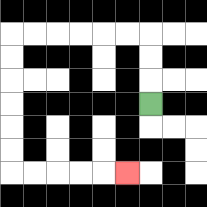{'start': '[6, 4]', 'end': '[5, 7]', 'path_directions': 'U,U,U,L,L,L,L,L,L,D,D,D,D,D,D,R,R,R,R,R', 'path_coordinates': '[[6, 4], [6, 3], [6, 2], [6, 1], [5, 1], [4, 1], [3, 1], [2, 1], [1, 1], [0, 1], [0, 2], [0, 3], [0, 4], [0, 5], [0, 6], [0, 7], [1, 7], [2, 7], [3, 7], [4, 7], [5, 7]]'}